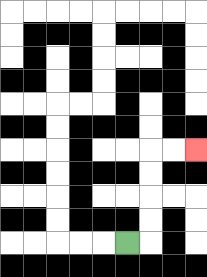{'start': '[5, 10]', 'end': '[8, 6]', 'path_directions': 'R,U,U,U,U,R,R', 'path_coordinates': '[[5, 10], [6, 10], [6, 9], [6, 8], [6, 7], [6, 6], [7, 6], [8, 6]]'}